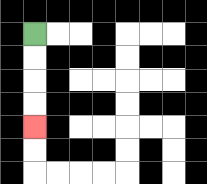{'start': '[1, 1]', 'end': '[1, 5]', 'path_directions': 'D,D,D,D', 'path_coordinates': '[[1, 1], [1, 2], [1, 3], [1, 4], [1, 5]]'}